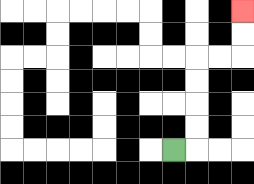{'start': '[7, 6]', 'end': '[10, 0]', 'path_directions': 'R,U,U,U,U,R,R,U,U', 'path_coordinates': '[[7, 6], [8, 6], [8, 5], [8, 4], [8, 3], [8, 2], [9, 2], [10, 2], [10, 1], [10, 0]]'}